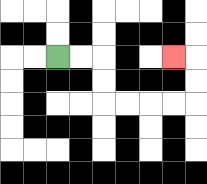{'start': '[2, 2]', 'end': '[7, 2]', 'path_directions': 'R,R,D,D,R,R,R,R,U,U,L', 'path_coordinates': '[[2, 2], [3, 2], [4, 2], [4, 3], [4, 4], [5, 4], [6, 4], [7, 4], [8, 4], [8, 3], [8, 2], [7, 2]]'}